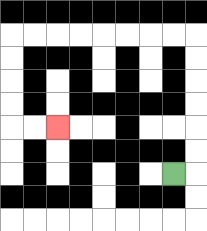{'start': '[7, 7]', 'end': '[2, 5]', 'path_directions': 'R,U,U,U,U,U,U,L,L,L,L,L,L,L,L,D,D,D,D,R,R', 'path_coordinates': '[[7, 7], [8, 7], [8, 6], [8, 5], [8, 4], [8, 3], [8, 2], [8, 1], [7, 1], [6, 1], [5, 1], [4, 1], [3, 1], [2, 1], [1, 1], [0, 1], [0, 2], [0, 3], [0, 4], [0, 5], [1, 5], [2, 5]]'}